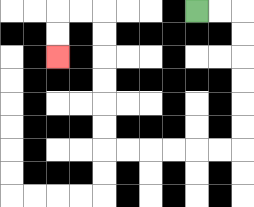{'start': '[8, 0]', 'end': '[2, 2]', 'path_directions': 'R,R,D,D,D,D,D,D,L,L,L,L,L,L,U,U,U,U,U,U,L,L,D,D', 'path_coordinates': '[[8, 0], [9, 0], [10, 0], [10, 1], [10, 2], [10, 3], [10, 4], [10, 5], [10, 6], [9, 6], [8, 6], [7, 6], [6, 6], [5, 6], [4, 6], [4, 5], [4, 4], [4, 3], [4, 2], [4, 1], [4, 0], [3, 0], [2, 0], [2, 1], [2, 2]]'}